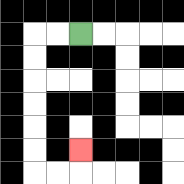{'start': '[3, 1]', 'end': '[3, 6]', 'path_directions': 'L,L,D,D,D,D,D,D,R,R,U', 'path_coordinates': '[[3, 1], [2, 1], [1, 1], [1, 2], [1, 3], [1, 4], [1, 5], [1, 6], [1, 7], [2, 7], [3, 7], [3, 6]]'}